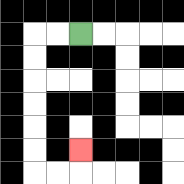{'start': '[3, 1]', 'end': '[3, 6]', 'path_directions': 'L,L,D,D,D,D,D,D,R,R,U', 'path_coordinates': '[[3, 1], [2, 1], [1, 1], [1, 2], [1, 3], [1, 4], [1, 5], [1, 6], [1, 7], [2, 7], [3, 7], [3, 6]]'}